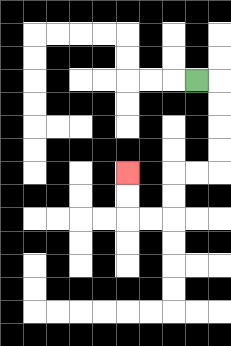{'start': '[8, 3]', 'end': '[5, 7]', 'path_directions': 'R,D,D,D,D,L,L,D,D,L,L,U,U', 'path_coordinates': '[[8, 3], [9, 3], [9, 4], [9, 5], [9, 6], [9, 7], [8, 7], [7, 7], [7, 8], [7, 9], [6, 9], [5, 9], [5, 8], [5, 7]]'}